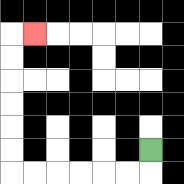{'start': '[6, 6]', 'end': '[1, 1]', 'path_directions': 'D,L,L,L,L,L,L,U,U,U,U,U,U,R', 'path_coordinates': '[[6, 6], [6, 7], [5, 7], [4, 7], [3, 7], [2, 7], [1, 7], [0, 7], [0, 6], [0, 5], [0, 4], [0, 3], [0, 2], [0, 1], [1, 1]]'}